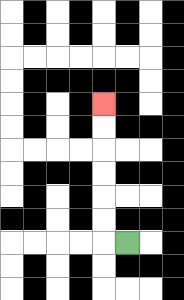{'start': '[5, 10]', 'end': '[4, 4]', 'path_directions': 'L,U,U,U,U,U,U', 'path_coordinates': '[[5, 10], [4, 10], [4, 9], [4, 8], [4, 7], [4, 6], [4, 5], [4, 4]]'}